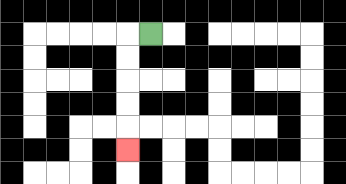{'start': '[6, 1]', 'end': '[5, 6]', 'path_directions': 'L,D,D,D,D,D', 'path_coordinates': '[[6, 1], [5, 1], [5, 2], [5, 3], [5, 4], [5, 5], [5, 6]]'}